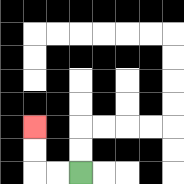{'start': '[3, 7]', 'end': '[1, 5]', 'path_directions': 'L,L,U,U', 'path_coordinates': '[[3, 7], [2, 7], [1, 7], [1, 6], [1, 5]]'}